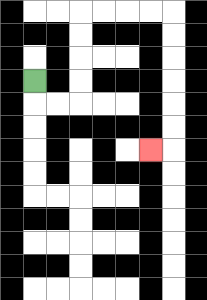{'start': '[1, 3]', 'end': '[6, 6]', 'path_directions': 'D,R,R,U,U,U,U,R,R,R,R,D,D,D,D,D,D,L', 'path_coordinates': '[[1, 3], [1, 4], [2, 4], [3, 4], [3, 3], [3, 2], [3, 1], [3, 0], [4, 0], [5, 0], [6, 0], [7, 0], [7, 1], [7, 2], [7, 3], [7, 4], [7, 5], [7, 6], [6, 6]]'}